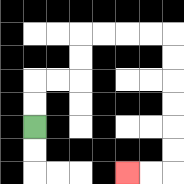{'start': '[1, 5]', 'end': '[5, 7]', 'path_directions': 'U,U,R,R,U,U,R,R,R,R,D,D,D,D,D,D,L,L', 'path_coordinates': '[[1, 5], [1, 4], [1, 3], [2, 3], [3, 3], [3, 2], [3, 1], [4, 1], [5, 1], [6, 1], [7, 1], [7, 2], [7, 3], [7, 4], [7, 5], [7, 6], [7, 7], [6, 7], [5, 7]]'}